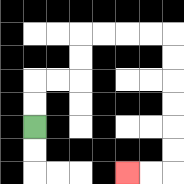{'start': '[1, 5]', 'end': '[5, 7]', 'path_directions': 'U,U,R,R,U,U,R,R,R,R,D,D,D,D,D,D,L,L', 'path_coordinates': '[[1, 5], [1, 4], [1, 3], [2, 3], [3, 3], [3, 2], [3, 1], [4, 1], [5, 1], [6, 1], [7, 1], [7, 2], [7, 3], [7, 4], [7, 5], [7, 6], [7, 7], [6, 7], [5, 7]]'}